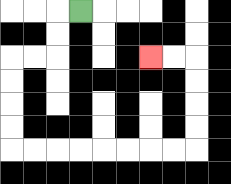{'start': '[3, 0]', 'end': '[6, 2]', 'path_directions': 'L,D,D,L,L,D,D,D,D,R,R,R,R,R,R,R,R,U,U,U,U,L,L', 'path_coordinates': '[[3, 0], [2, 0], [2, 1], [2, 2], [1, 2], [0, 2], [0, 3], [0, 4], [0, 5], [0, 6], [1, 6], [2, 6], [3, 6], [4, 6], [5, 6], [6, 6], [7, 6], [8, 6], [8, 5], [8, 4], [8, 3], [8, 2], [7, 2], [6, 2]]'}